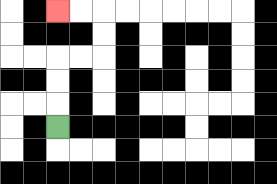{'start': '[2, 5]', 'end': '[2, 0]', 'path_directions': 'U,U,U,R,R,U,U,L,L', 'path_coordinates': '[[2, 5], [2, 4], [2, 3], [2, 2], [3, 2], [4, 2], [4, 1], [4, 0], [3, 0], [2, 0]]'}